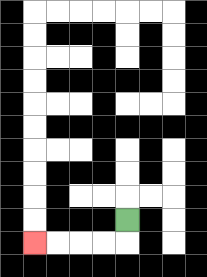{'start': '[5, 9]', 'end': '[1, 10]', 'path_directions': 'D,L,L,L,L', 'path_coordinates': '[[5, 9], [5, 10], [4, 10], [3, 10], [2, 10], [1, 10]]'}